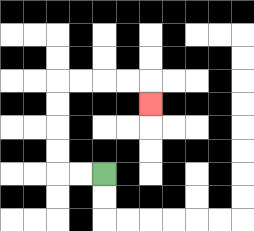{'start': '[4, 7]', 'end': '[6, 4]', 'path_directions': 'L,L,U,U,U,U,R,R,R,R,D', 'path_coordinates': '[[4, 7], [3, 7], [2, 7], [2, 6], [2, 5], [2, 4], [2, 3], [3, 3], [4, 3], [5, 3], [6, 3], [6, 4]]'}